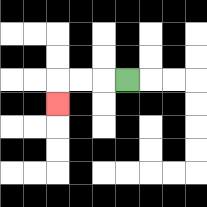{'start': '[5, 3]', 'end': '[2, 4]', 'path_directions': 'L,L,L,D', 'path_coordinates': '[[5, 3], [4, 3], [3, 3], [2, 3], [2, 4]]'}